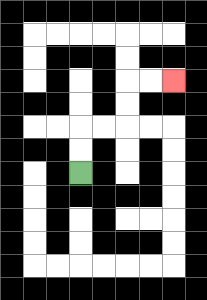{'start': '[3, 7]', 'end': '[7, 3]', 'path_directions': 'U,U,R,R,U,U,R,R', 'path_coordinates': '[[3, 7], [3, 6], [3, 5], [4, 5], [5, 5], [5, 4], [5, 3], [6, 3], [7, 3]]'}